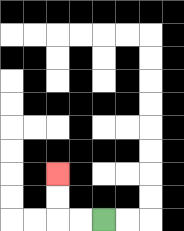{'start': '[4, 9]', 'end': '[2, 7]', 'path_directions': 'L,L,U,U', 'path_coordinates': '[[4, 9], [3, 9], [2, 9], [2, 8], [2, 7]]'}